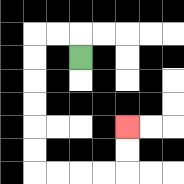{'start': '[3, 2]', 'end': '[5, 5]', 'path_directions': 'U,L,L,D,D,D,D,D,D,R,R,R,R,U,U', 'path_coordinates': '[[3, 2], [3, 1], [2, 1], [1, 1], [1, 2], [1, 3], [1, 4], [1, 5], [1, 6], [1, 7], [2, 7], [3, 7], [4, 7], [5, 7], [5, 6], [5, 5]]'}